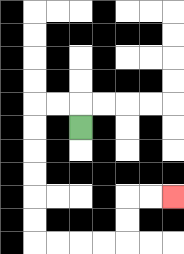{'start': '[3, 5]', 'end': '[7, 8]', 'path_directions': 'U,L,L,D,D,D,D,D,D,R,R,R,R,U,U,R,R', 'path_coordinates': '[[3, 5], [3, 4], [2, 4], [1, 4], [1, 5], [1, 6], [1, 7], [1, 8], [1, 9], [1, 10], [2, 10], [3, 10], [4, 10], [5, 10], [5, 9], [5, 8], [6, 8], [7, 8]]'}